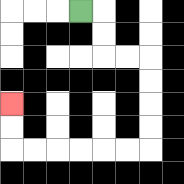{'start': '[3, 0]', 'end': '[0, 4]', 'path_directions': 'R,D,D,R,R,D,D,D,D,L,L,L,L,L,L,U,U', 'path_coordinates': '[[3, 0], [4, 0], [4, 1], [4, 2], [5, 2], [6, 2], [6, 3], [6, 4], [6, 5], [6, 6], [5, 6], [4, 6], [3, 6], [2, 6], [1, 6], [0, 6], [0, 5], [0, 4]]'}